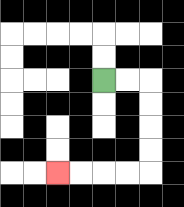{'start': '[4, 3]', 'end': '[2, 7]', 'path_directions': 'R,R,D,D,D,D,L,L,L,L', 'path_coordinates': '[[4, 3], [5, 3], [6, 3], [6, 4], [6, 5], [6, 6], [6, 7], [5, 7], [4, 7], [3, 7], [2, 7]]'}